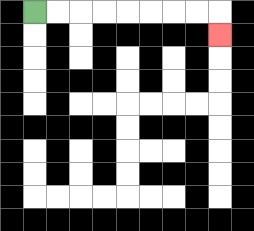{'start': '[1, 0]', 'end': '[9, 1]', 'path_directions': 'R,R,R,R,R,R,R,R,D', 'path_coordinates': '[[1, 0], [2, 0], [3, 0], [4, 0], [5, 0], [6, 0], [7, 0], [8, 0], [9, 0], [9, 1]]'}